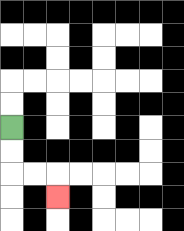{'start': '[0, 5]', 'end': '[2, 8]', 'path_directions': 'D,D,R,R,D', 'path_coordinates': '[[0, 5], [0, 6], [0, 7], [1, 7], [2, 7], [2, 8]]'}